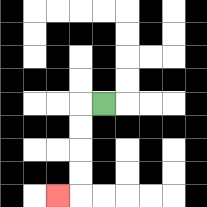{'start': '[4, 4]', 'end': '[2, 8]', 'path_directions': 'L,D,D,D,D,L', 'path_coordinates': '[[4, 4], [3, 4], [3, 5], [3, 6], [3, 7], [3, 8], [2, 8]]'}